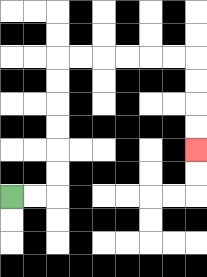{'start': '[0, 8]', 'end': '[8, 6]', 'path_directions': 'R,R,U,U,U,U,U,U,R,R,R,R,R,R,D,D,D,D', 'path_coordinates': '[[0, 8], [1, 8], [2, 8], [2, 7], [2, 6], [2, 5], [2, 4], [2, 3], [2, 2], [3, 2], [4, 2], [5, 2], [6, 2], [7, 2], [8, 2], [8, 3], [8, 4], [8, 5], [8, 6]]'}